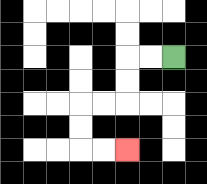{'start': '[7, 2]', 'end': '[5, 6]', 'path_directions': 'L,L,D,D,L,L,D,D,R,R', 'path_coordinates': '[[7, 2], [6, 2], [5, 2], [5, 3], [5, 4], [4, 4], [3, 4], [3, 5], [3, 6], [4, 6], [5, 6]]'}